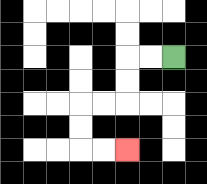{'start': '[7, 2]', 'end': '[5, 6]', 'path_directions': 'L,L,D,D,L,L,D,D,R,R', 'path_coordinates': '[[7, 2], [6, 2], [5, 2], [5, 3], [5, 4], [4, 4], [3, 4], [3, 5], [3, 6], [4, 6], [5, 6]]'}